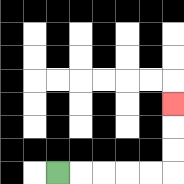{'start': '[2, 7]', 'end': '[7, 4]', 'path_directions': 'R,R,R,R,R,U,U,U', 'path_coordinates': '[[2, 7], [3, 7], [4, 7], [5, 7], [6, 7], [7, 7], [7, 6], [7, 5], [7, 4]]'}